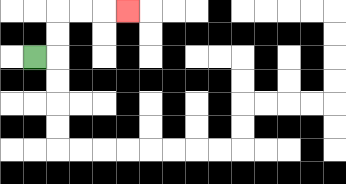{'start': '[1, 2]', 'end': '[5, 0]', 'path_directions': 'R,U,U,R,R,R', 'path_coordinates': '[[1, 2], [2, 2], [2, 1], [2, 0], [3, 0], [4, 0], [5, 0]]'}